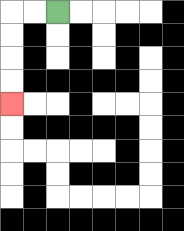{'start': '[2, 0]', 'end': '[0, 4]', 'path_directions': 'L,L,D,D,D,D', 'path_coordinates': '[[2, 0], [1, 0], [0, 0], [0, 1], [0, 2], [0, 3], [0, 4]]'}